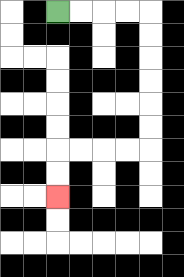{'start': '[2, 0]', 'end': '[2, 8]', 'path_directions': 'R,R,R,R,D,D,D,D,D,D,L,L,L,L,D,D', 'path_coordinates': '[[2, 0], [3, 0], [4, 0], [5, 0], [6, 0], [6, 1], [6, 2], [6, 3], [6, 4], [6, 5], [6, 6], [5, 6], [4, 6], [3, 6], [2, 6], [2, 7], [2, 8]]'}